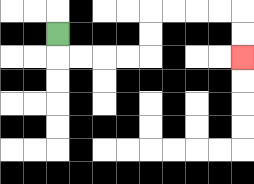{'start': '[2, 1]', 'end': '[10, 2]', 'path_directions': 'D,R,R,R,R,U,U,R,R,R,R,D,D', 'path_coordinates': '[[2, 1], [2, 2], [3, 2], [4, 2], [5, 2], [6, 2], [6, 1], [6, 0], [7, 0], [8, 0], [9, 0], [10, 0], [10, 1], [10, 2]]'}